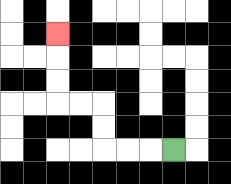{'start': '[7, 6]', 'end': '[2, 1]', 'path_directions': 'L,L,L,U,U,L,L,U,U,U', 'path_coordinates': '[[7, 6], [6, 6], [5, 6], [4, 6], [4, 5], [4, 4], [3, 4], [2, 4], [2, 3], [2, 2], [2, 1]]'}